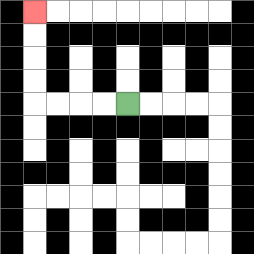{'start': '[5, 4]', 'end': '[1, 0]', 'path_directions': 'L,L,L,L,U,U,U,U', 'path_coordinates': '[[5, 4], [4, 4], [3, 4], [2, 4], [1, 4], [1, 3], [1, 2], [1, 1], [1, 0]]'}